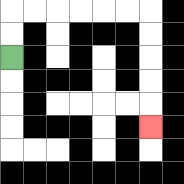{'start': '[0, 2]', 'end': '[6, 5]', 'path_directions': 'U,U,R,R,R,R,R,R,D,D,D,D,D', 'path_coordinates': '[[0, 2], [0, 1], [0, 0], [1, 0], [2, 0], [3, 0], [4, 0], [5, 0], [6, 0], [6, 1], [6, 2], [6, 3], [6, 4], [6, 5]]'}